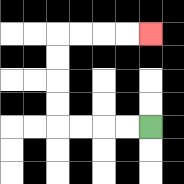{'start': '[6, 5]', 'end': '[6, 1]', 'path_directions': 'L,L,L,L,U,U,U,U,R,R,R,R', 'path_coordinates': '[[6, 5], [5, 5], [4, 5], [3, 5], [2, 5], [2, 4], [2, 3], [2, 2], [2, 1], [3, 1], [4, 1], [5, 1], [6, 1]]'}